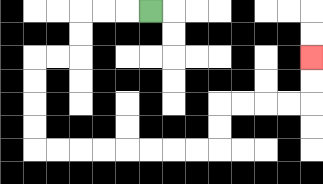{'start': '[6, 0]', 'end': '[13, 2]', 'path_directions': 'L,L,L,D,D,L,L,D,D,D,D,R,R,R,R,R,R,R,R,U,U,R,R,R,R,U,U', 'path_coordinates': '[[6, 0], [5, 0], [4, 0], [3, 0], [3, 1], [3, 2], [2, 2], [1, 2], [1, 3], [1, 4], [1, 5], [1, 6], [2, 6], [3, 6], [4, 6], [5, 6], [6, 6], [7, 6], [8, 6], [9, 6], [9, 5], [9, 4], [10, 4], [11, 4], [12, 4], [13, 4], [13, 3], [13, 2]]'}